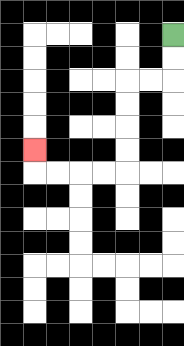{'start': '[7, 1]', 'end': '[1, 6]', 'path_directions': 'D,D,L,L,D,D,D,D,L,L,L,L,U', 'path_coordinates': '[[7, 1], [7, 2], [7, 3], [6, 3], [5, 3], [5, 4], [5, 5], [5, 6], [5, 7], [4, 7], [3, 7], [2, 7], [1, 7], [1, 6]]'}